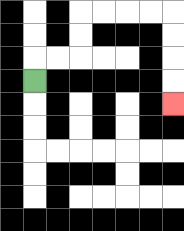{'start': '[1, 3]', 'end': '[7, 4]', 'path_directions': 'U,R,R,U,U,R,R,R,R,D,D,D,D', 'path_coordinates': '[[1, 3], [1, 2], [2, 2], [3, 2], [3, 1], [3, 0], [4, 0], [5, 0], [6, 0], [7, 0], [7, 1], [7, 2], [7, 3], [7, 4]]'}